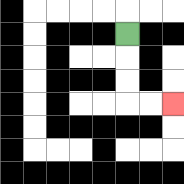{'start': '[5, 1]', 'end': '[7, 4]', 'path_directions': 'D,D,D,R,R', 'path_coordinates': '[[5, 1], [5, 2], [5, 3], [5, 4], [6, 4], [7, 4]]'}